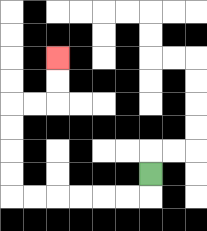{'start': '[6, 7]', 'end': '[2, 2]', 'path_directions': 'D,L,L,L,L,L,L,U,U,U,U,R,R,U,U', 'path_coordinates': '[[6, 7], [6, 8], [5, 8], [4, 8], [3, 8], [2, 8], [1, 8], [0, 8], [0, 7], [0, 6], [0, 5], [0, 4], [1, 4], [2, 4], [2, 3], [2, 2]]'}